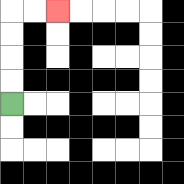{'start': '[0, 4]', 'end': '[2, 0]', 'path_directions': 'U,U,U,U,R,R', 'path_coordinates': '[[0, 4], [0, 3], [0, 2], [0, 1], [0, 0], [1, 0], [2, 0]]'}